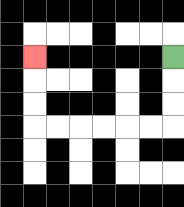{'start': '[7, 2]', 'end': '[1, 2]', 'path_directions': 'D,D,D,L,L,L,L,L,L,U,U,U', 'path_coordinates': '[[7, 2], [7, 3], [7, 4], [7, 5], [6, 5], [5, 5], [4, 5], [3, 5], [2, 5], [1, 5], [1, 4], [1, 3], [1, 2]]'}